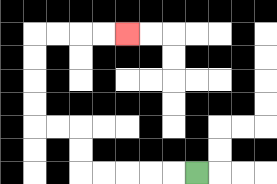{'start': '[8, 7]', 'end': '[5, 1]', 'path_directions': 'L,L,L,L,L,U,U,L,L,U,U,U,U,R,R,R,R', 'path_coordinates': '[[8, 7], [7, 7], [6, 7], [5, 7], [4, 7], [3, 7], [3, 6], [3, 5], [2, 5], [1, 5], [1, 4], [1, 3], [1, 2], [1, 1], [2, 1], [3, 1], [4, 1], [5, 1]]'}